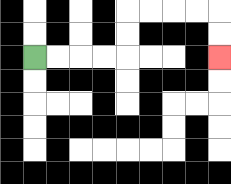{'start': '[1, 2]', 'end': '[9, 2]', 'path_directions': 'R,R,R,R,U,U,R,R,R,R,D,D', 'path_coordinates': '[[1, 2], [2, 2], [3, 2], [4, 2], [5, 2], [5, 1], [5, 0], [6, 0], [7, 0], [8, 0], [9, 0], [9, 1], [9, 2]]'}